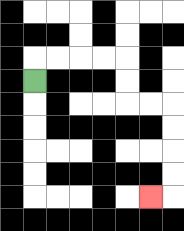{'start': '[1, 3]', 'end': '[6, 8]', 'path_directions': 'U,R,R,R,R,D,D,R,R,D,D,D,D,L', 'path_coordinates': '[[1, 3], [1, 2], [2, 2], [3, 2], [4, 2], [5, 2], [5, 3], [5, 4], [6, 4], [7, 4], [7, 5], [7, 6], [7, 7], [7, 8], [6, 8]]'}